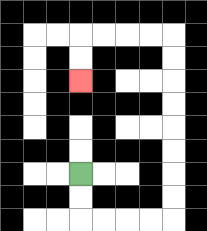{'start': '[3, 7]', 'end': '[3, 3]', 'path_directions': 'D,D,R,R,R,R,U,U,U,U,U,U,U,U,L,L,L,L,D,D', 'path_coordinates': '[[3, 7], [3, 8], [3, 9], [4, 9], [5, 9], [6, 9], [7, 9], [7, 8], [7, 7], [7, 6], [7, 5], [7, 4], [7, 3], [7, 2], [7, 1], [6, 1], [5, 1], [4, 1], [3, 1], [3, 2], [3, 3]]'}